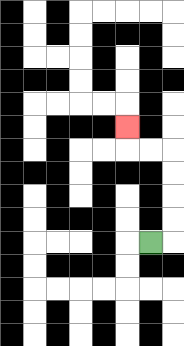{'start': '[6, 10]', 'end': '[5, 5]', 'path_directions': 'R,U,U,U,U,L,L,U', 'path_coordinates': '[[6, 10], [7, 10], [7, 9], [7, 8], [7, 7], [7, 6], [6, 6], [5, 6], [5, 5]]'}